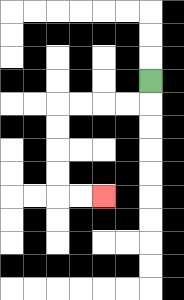{'start': '[6, 3]', 'end': '[4, 8]', 'path_directions': 'D,L,L,L,L,D,D,D,D,R,R', 'path_coordinates': '[[6, 3], [6, 4], [5, 4], [4, 4], [3, 4], [2, 4], [2, 5], [2, 6], [2, 7], [2, 8], [3, 8], [4, 8]]'}